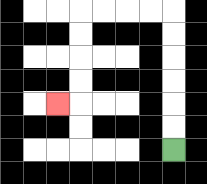{'start': '[7, 6]', 'end': '[2, 4]', 'path_directions': 'U,U,U,U,U,U,L,L,L,L,D,D,D,D,L', 'path_coordinates': '[[7, 6], [7, 5], [7, 4], [7, 3], [7, 2], [7, 1], [7, 0], [6, 0], [5, 0], [4, 0], [3, 0], [3, 1], [3, 2], [3, 3], [3, 4], [2, 4]]'}